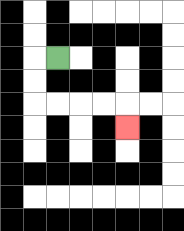{'start': '[2, 2]', 'end': '[5, 5]', 'path_directions': 'L,D,D,R,R,R,R,D', 'path_coordinates': '[[2, 2], [1, 2], [1, 3], [1, 4], [2, 4], [3, 4], [4, 4], [5, 4], [5, 5]]'}